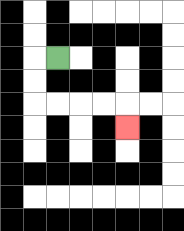{'start': '[2, 2]', 'end': '[5, 5]', 'path_directions': 'L,D,D,R,R,R,R,D', 'path_coordinates': '[[2, 2], [1, 2], [1, 3], [1, 4], [2, 4], [3, 4], [4, 4], [5, 4], [5, 5]]'}